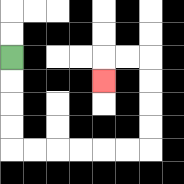{'start': '[0, 2]', 'end': '[4, 3]', 'path_directions': 'D,D,D,D,R,R,R,R,R,R,U,U,U,U,L,L,D', 'path_coordinates': '[[0, 2], [0, 3], [0, 4], [0, 5], [0, 6], [1, 6], [2, 6], [3, 6], [4, 6], [5, 6], [6, 6], [6, 5], [6, 4], [6, 3], [6, 2], [5, 2], [4, 2], [4, 3]]'}